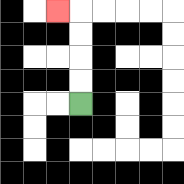{'start': '[3, 4]', 'end': '[2, 0]', 'path_directions': 'U,U,U,U,L', 'path_coordinates': '[[3, 4], [3, 3], [3, 2], [3, 1], [3, 0], [2, 0]]'}